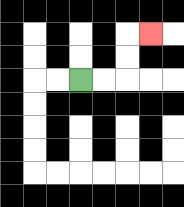{'start': '[3, 3]', 'end': '[6, 1]', 'path_directions': 'R,R,U,U,R', 'path_coordinates': '[[3, 3], [4, 3], [5, 3], [5, 2], [5, 1], [6, 1]]'}